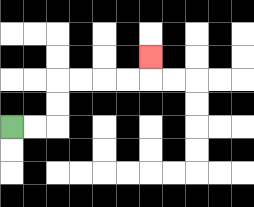{'start': '[0, 5]', 'end': '[6, 2]', 'path_directions': 'R,R,U,U,R,R,R,R,U', 'path_coordinates': '[[0, 5], [1, 5], [2, 5], [2, 4], [2, 3], [3, 3], [4, 3], [5, 3], [6, 3], [6, 2]]'}